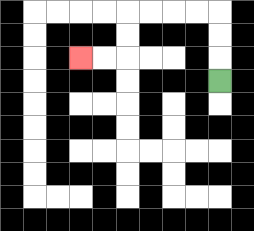{'start': '[9, 3]', 'end': '[3, 2]', 'path_directions': 'U,U,U,L,L,L,L,D,D,L,L', 'path_coordinates': '[[9, 3], [9, 2], [9, 1], [9, 0], [8, 0], [7, 0], [6, 0], [5, 0], [5, 1], [5, 2], [4, 2], [3, 2]]'}